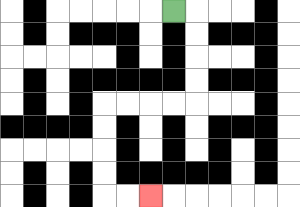{'start': '[7, 0]', 'end': '[6, 8]', 'path_directions': 'R,D,D,D,D,L,L,L,L,D,D,D,D,R,R', 'path_coordinates': '[[7, 0], [8, 0], [8, 1], [8, 2], [8, 3], [8, 4], [7, 4], [6, 4], [5, 4], [4, 4], [4, 5], [4, 6], [4, 7], [4, 8], [5, 8], [6, 8]]'}